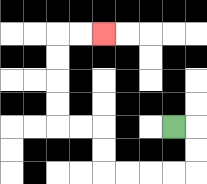{'start': '[7, 5]', 'end': '[4, 1]', 'path_directions': 'R,D,D,L,L,L,L,U,U,L,L,U,U,U,U,R,R', 'path_coordinates': '[[7, 5], [8, 5], [8, 6], [8, 7], [7, 7], [6, 7], [5, 7], [4, 7], [4, 6], [4, 5], [3, 5], [2, 5], [2, 4], [2, 3], [2, 2], [2, 1], [3, 1], [4, 1]]'}